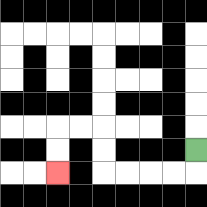{'start': '[8, 6]', 'end': '[2, 7]', 'path_directions': 'D,L,L,L,L,U,U,L,L,D,D', 'path_coordinates': '[[8, 6], [8, 7], [7, 7], [6, 7], [5, 7], [4, 7], [4, 6], [4, 5], [3, 5], [2, 5], [2, 6], [2, 7]]'}